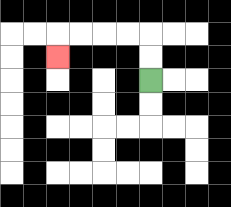{'start': '[6, 3]', 'end': '[2, 2]', 'path_directions': 'U,U,L,L,L,L,D', 'path_coordinates': '[[6, 3], [6, 2], [6, 1], [5, 1], [4, 1], [3, 1], [2, 1], [2, 2]]'}